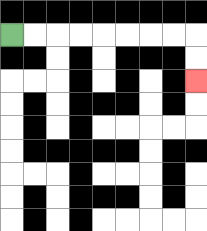{'start': '[0, 1]', 'end': '[8, 3]', 'path_directions': 'R,R,R,R,R,R,R,R,D,D', 'path_coordinates': '[[0, 1], [1, 1], [2, 1], [3, 1], [4, 1], [5, 1], [6, 1], [7, 1], [8, 1], [8, 2], [8, 3]]'}